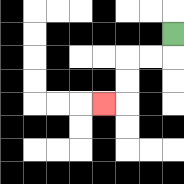{'start': '[7, 1]', 'end': '[4, 4]', 'path_directions': 'D,L,L,D,D,L', 'path_coordinates': '[[7, 1], [7, 2], [6, 2], [5, 2], [5, 3], [5, 4], [4, 4]]'}